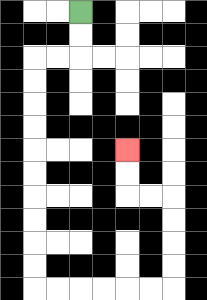{'start': '[3, 0]', 'end': '[5, 6]', 'path_directions': 'D,D,L,L,D,D,D,D,D,D,D,D,D,D,R,R,R,R,R,R,U,U,U,U,L,L,U,U', 'path_coordinates': '[[3, 0], [3, 1], [3, 2], [2, 2], [1, 2], [1, 3], [1, 4], [1, 5], [1, 6], [1, 7], [1, 8], [1, 9], [1, 10], [1, 11], [1, 12], [2, 12], [3, 12], [4, 12], [5, 12], [6, 12], [7, 12], [7, 11], [7, 10], [7, 9], [7, 8], [6, 8], [5, 8], [5, 7], [5, 6]]'}